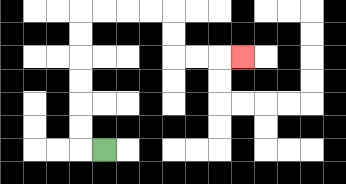{'start': '[4, 6]', 'end': '[10, 2]', 'path_directions': 'L,U,U,U,U,U,U,R,R,R,R,D,D,R,R,R', 'path_coordinates': '[[4, 6], [3, 6], [3, 5], [3, 4], [3, 3], [3, 2], [3, 1], [3, 0], [4, 0], [5, 0], [6, 0], [7, 0], [7, 1], [7, 2], [8, 2], [9, 2], [10, 2]]'}